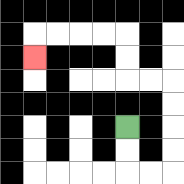{'start': '[5, 5]', 'end': '[1, 2]', 'path_directions': 'D,D,R,R,U,U,U,U,L,L,U,U,L,L,L,L,D', 'path_coordinates': '[[5, 5], [5, 6], [5, 7], [6, 7], [7, 7], [7, 6], [7, 5], [7, 4], [7, 3], [6, 3], [5, 3], [5, 2], [5, 1], [4, 1], [3, 1], [2, 1], [1, 1], [1, 2]]'}